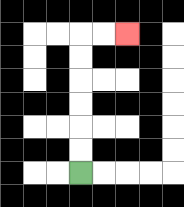{'start': '[3, 7]', 'end': '[5, 1]', 'path_directions': 'U,U,U,U,U,U,R,R', 'path_coordinates': '[[3, 7], [3, 6], [3, 5], [3, 4], [3, 3], [3, 2], [3, 1], [4, 1], [5, 1]]'}